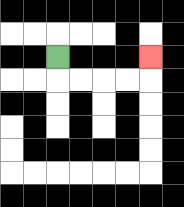{'start': '[2, 2]', 'end': '[6, 2]', 'path_directions': 'D,R,R,R,R,U', 'path_coordinates': '[[2, 2], [2, 3], [3, 3], [4, 3], [5, 3], [6, 3], [6, 2]]'}